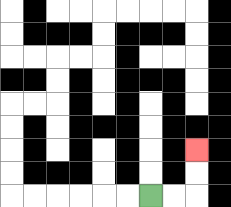{'start': '[6, 8]', 'end': '[8, 6]', 'path_directions': 'R,R,U,U', 'path_coordinates': '[[6, 8], [7, 8], [8, 8], [8, 7], [8, 6]]'}